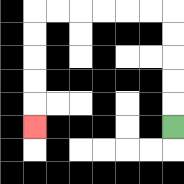{'start': '[7, 5]', 'end': '[1, 5]', 'path_directions': 'U,U,U,U,U,L,L,L,L,L,L,D,D,D,D,D', 'path_coordinates': '[[7, 5], [7, 4], [7, 3], [7, 2], [7, 1], [7, 0], [6, 0], [5, 0], [4, 0], [3, 0], [2, 0], [1, 0], [1, 1], [1, 2], [1, 3], [1, 4], [1, 5]]'}